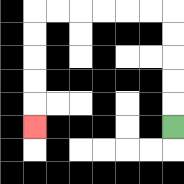{'start': '[7, 5]', 'end': '[1, 5]', 'path_directions': 'U,U,U,U,U,L,L,L,L,L,L,D,D,D,D,D', 'path_coordinates': '[[7, 5], [7, 4], [7, 3], [7, 2], [7, 1], [7, 0], [6, 0], [5, 0], [4, 0], [3, 0], [2, 0], [1, 0], [1, 1], [1, 2], [1, 3], [1, 4], [1, 5]]'}